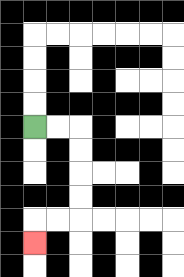{'start': '[1, 5]', 'end': '[1, 10]', 'path_directions': 'R,R,D,D,D,D,L,L,D', 'path_coordinates': '[[1, 5], [2, 5], [3, 5], [3, 6], [3, 7], [3, 8], [3, 9], [2, 9], [1, 9], [1, 10]]'}